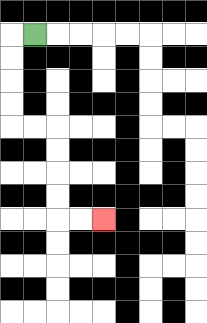{'start': '[1, 1]', 'end': '[4, 9]', 'path_directions': 'L,D,D,D,D,R,R,D,D,D,D,R,R', 'path_coordinates': '[[1, 1], [0, 1], [0, 2], [0, 3], [0, 4], [0, 5], [1, 5], [2, 5], [2, 6], [2, 7], [2, 8], [2, 9], [3, 9], [4, 9]]'}